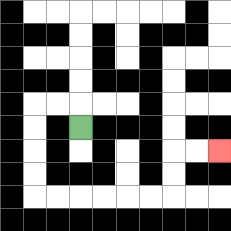{'start': '[3, 5]', 'end': '[9, 6]', 'path_directions': 'U,L,L,D,D,D,D,R,R,R,R,R,R,U,U,R,R', 'path_coordinates': '[[3, 5], [3, 4], [2, 4], [1, 4], [1, 5], [1, 6], [1, 7], [1, 8], [2, 8], [3, 8], [4, 8], [5, 8], [6, 8], [7, 8], [7, 7], [7, 6], [8, 6], [9, 6]]'}